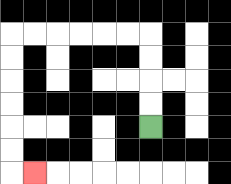{'start': '[6, 5]', 'end': '[1, 7]', 'path_directions': 'U,U,U,U,L,L,L,L,L,L,D,D,D,D,D,D,R', 'path_coordinates': '[[6, 5], [6, 4], [6, 3], [6, 2], [6, 1], [5, 1], [4, 1], [3, 1], [2, 1], [1, 1], [0, 1], [0, 2], [0, 3], [0, 4], [0, 5], [0, 6], [0, 7], [1, 7]]'}